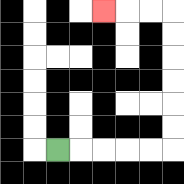{'start': '[2, 6]', 'end': '[4, 0]', 'path_directions': 'R,R,R,R,R,U,U,U,U,U,U,L,L,L', 'path_coordinates': '[[2, 6], [3, 6], [4, 6], [5, 6], [6, 6], [7, 6], [7, 5], [7, 4], [7, 3], [7, 2], [7, 1], [7, 0], [6, 0], [5, 0], [4, 0]]'}